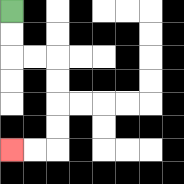{'start': '[0, 0]', 'end': '[0, 6]', 'path_directions': 'D,D,R,R,D,D,D,D,L,L', 'path_coordinates': '[[0, 0], [0, 1], [0, 2], [1, 2], [2, 2], [2, 3], [2, 4], [2, 5], [2, 6], [1, 6], [0, 6]]'}